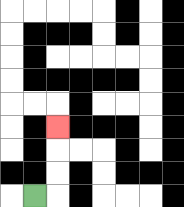{'start': '[1, 8]', 'end': '[2, 5]', 'path_directions': 'R,U,U,U', 'path_coordinates': '[[1, 8], [2, 8], [2, 7], [2, 6], [2, 5]]'}